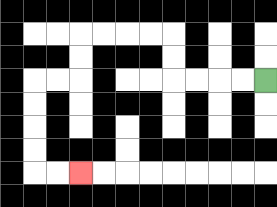{'start': '[11, 3]', 'end': '[3, 7]', 'path_directions': 'L,L,L,L,U,U,L,L,L,L,D,D,L,L,D,D,D,D,R,R', 'path_coordinates': '[[11, 3], [10, 3], [9, 3], [8, 3], [7, 3], [7, 2], [7, 1], [6, 1], [5, 1], [4, 1], [3, 1], [3, 2], [3, 3], [2, 3], [1, 3], [1, 4], [1, 5], [1, 6], [1, 7], [2, 7], [3, 7]]'}